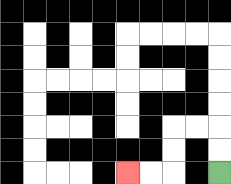{'start': '[9, 7]', 'end': '[5, 7]', 'path_directions': 'U,U,L,L,D,D,L,L', 'path_coordinates': '[[9, 7], [9, 6], [9, 5], [8, 5], [7, 5], [7, 6], [7, 7], [6, 7], [5, 7]]'}